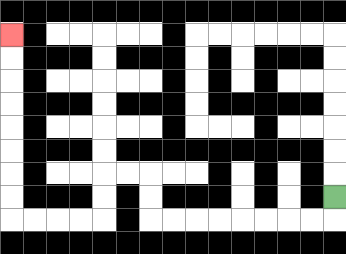{'start': '[14, 8]', 'end': '[0, 1]', 'path_directions': 'D,L,L,L,L,L,L,L,L,U,U,L,L,D,D,L,L,L,L,U,U,U,U,U,U,U,U', 'path_coordinates': '[[14, 8], [14, 9], [13, 9], [12, 9], [11, 9], [10, 9], [9, 9], [8, 9], [7, 9], [6, 9], [6, 8], [6, 7], [5, 7], [4, 7], [4, 8], [4, 9], [3, 9], [2, 9], [1, 9], [0, 9], [0, 8], [0, 7], [0, 6], [0, 5], [0, 4], [0, 3], [0, 2], [0, 1]]'}